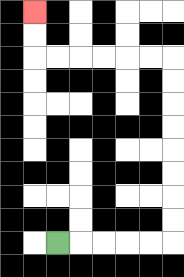{'start': '[2, 10]', 'end': '[1, 0]', 'path_directions': 'R,R,R,R,R,U,U,U,U,U,U,U,U,L,L,L,L,L,L,U,U', 'path_coordinates': '[[2, 10], [3, 10], [4, 10], [5, 10], [6, 10], [7, 10], [7, 9], [7, 8], [7, 7], [7, 6], [7, 5], [7, 4], [7, 3], [7, 2], [6, 2], [5, 2], [4, 2], [3, 2], [2, 2], [1, 2], [1, 1], [1, 0]]'}